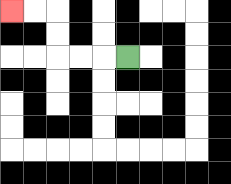{'start': '[5, 2]', 'end': '[0, 0]', 'path_directions': 'L,L,L,U,U,L,L', 'path_coordinates': '[[5, 2], [4, 2], [3, 2], [2, 2], [2, 1], [2, 0], [1, 0], [0, 0]]'}